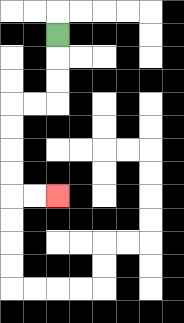{'start': '[2, 1]', 'end': '[2, 8]', 'path_directions': 'D,D,D,L,L,D,D,D,D,R,R', 'path_coordinates': '[[2, 1], [2, 2], [2, 3], [2, 4], [1, 4], [0, 4], [0, 5], [0, 6], [0, 7], [0, 8], [1, 8], [2, 8]]'}